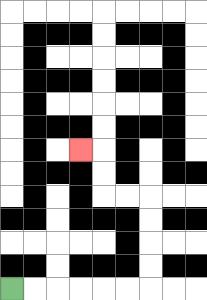{'start': '[0, 12]', 'end': '[3, 6]', 'path_directions': 'R,R,R,R,R,R,U,U,U,U,L,L,U,U,L', 'path_coordinates': '[[0, 12], [1, 12], [2, 12], [3, 12], [4, 12], [5, 12], [6, 12], [6, 11], [6, 10], [6, 9], [6, 8], [5, 8], [4, 8], [4, 7], [4, 6], [3, 6]]'}